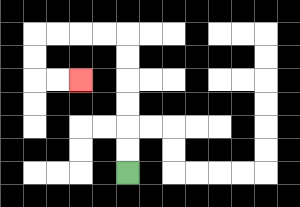{'start': '[5, 7]', 'end': '[3, 3]', 'path_directions': 'U,U,U,U,U,U,L,L,L,L,D,D,R,R', 'path_coordinates': '[[5, 7], [5, 6], [5, 5], [5, 4], [5, 3], [5, 2], [5, 1], [4, 1], [3, 1], [2, 1], [1, 1], [1, 2], [1, 3], [2, 3], [3, 3]]'}